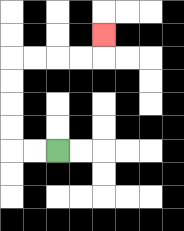{'start': '[2, 6]', 'end': '[4, 1]', 'path_directions': 'L,L,U,U,U,U,R,R,R,R,U', 'path_coordinates': '[[2, 6], [1, 6], [0, 6], [0, 5], [0, 4], [0, 3], [0, 2], [1, 2], [2, 2], [3, 2], [4, 2], [4, 1]]'}